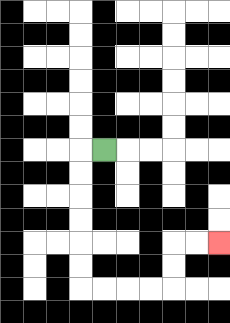{'start': '[4, 6]', 'end': '[9, 10]', 'path_directions': 'L,D,D,D,D,D,D,R,R,R,R,U,U,R,R', 'path_coordinates': '[[4, 6], [3, 6], [3, 7], [3, 8], [3, 9], [3, 10], [3, 11], [3, 12], [4, 12], [5, 12], [6, 12], [7, 12], [7, 11], [7, 10], [8, 10], [9, 10]]'}